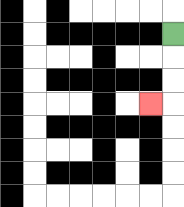{'start': '[7, 1]', 'end': '[6, 4]', 'path_directions': 'D,D,D,L', 'path_coordinates': '[[7, 1], [7, 2], [7, 3], [7, 4], [6, 4]]'}